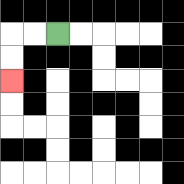{'start': '[2, 1]', 'end': '[0, 3]', 'path_directions': 'L,L,D,D', 'path_coordinates': '[[2, 1], [1, 1], [0, 1], [0, 2], [0, 3]]'}